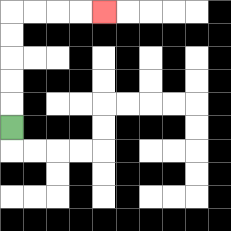{'start': '[0, 5]', 'end': '[4, 0]', 'path_directions': 'U,U,U,U,U,R,R,R,R', 'path_coordinates': '[[0, 5], [0, 4], [0, 3], [0, 2], [0, 1], [0, 0], [1, 0], [2, 0], [3, 0], [4, 0]]'}